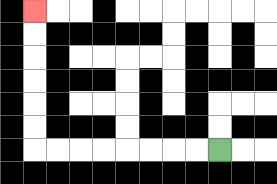{'start': '[9, 6]', 'end': '[1, 0]', 'path_directions': 'L,L,L,L,L,L,L,L,U,U,U,U,U,U', 'path_coordinates': '[[9, 6], [8, 6], [7, 6], [6, 6], [5, 6], [4, 6], [3, 6], [2, 6], [1, 6], [1, 5], [1, 4], [1, 3], [1, 2], [1, 1], [1, 0]]'}